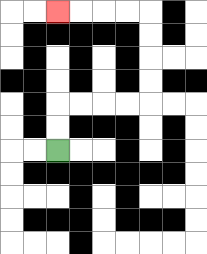{'start': '[2, 6]', 'end': '[2, 0]', 'path_directions': 'U,U,R,R,R,R,U,U,U,U,L,L,L,L', 'path_coordinates': '[[2, 6], [2, 5], [2, 4], [3, 4], [4, 4], [5, 4], [6, 4], [6, 3], [6, 2], [6, 1], [6, 0], [5, 0], [4, 0], [3, 0], [2, 0]]'}